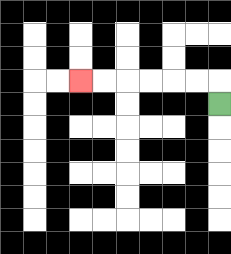{'start': '[9, 4]', 'end': '[3, 3]', 'path_directions': 'U,L,L,L,L,L,L', 'path_coordinates': '[[9, 4], [9, 3], [8, 3], [7, 3], [6, 3], [5, 3], [4, 3], [3, 3]]'}